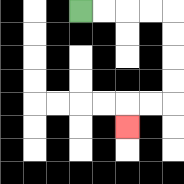{'start': '[3, 0]', 'end': '[5, 5]', 'path_directions': 'R,R,R,R,D,D,D,D,L,L,D', 'path_coordinates': '[[3, 0], [4, 0], [5, 0], [6, 0], [7, 0], [7, 1], [7, 2], [7, 3], [7, 4], [6, 4], [5, 4], [5, 5]]'}